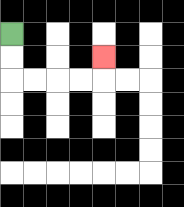{'start': '[0, 1]', 'end': '[4, 2]', 'path_directions': 'D,D,R,R,R,R,U', 'path_coordinates': '[[0, 1], [0, 2], [0, 3], [1, 3], [2, 3], [3, 3], [4, 3], [4, 2]]'}